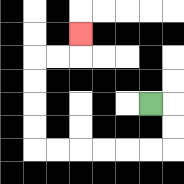{'start': '[6, 4]', 'end': '[3, 1]', 'path_directions': 'R,D,D,L,L,L,L,L,L,U,U,U,U,R,R,U', 'path_coordinates': '[[6, 4], [7, 4], [7, 5], [7, 6], [6, 6], [5, 6], [4, 6], [3, 6], [2, 6], [1, 6], [1, 5], [1, 4], [1, 3], [1, 2], [2, 2], [3, 2], [3, 1]]'}